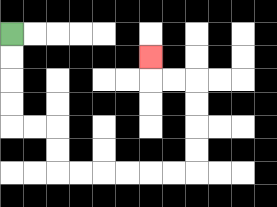{'start': '[0, 1]', 'end': '[6, 2]', 'path_directions': 'D,D,D,D,R,R,D,D,R,R,R,R,R,R,U,U,U,U,L,L,U', 'path_coordinates': '[[0, 1], [0, 2], [0, 3], [0, 4], [0, 5], [1, 5], [2, 5], [2, 6], [2, 7], [3, 7], [4, 7], [5, 7], [6, 7], [7, 7], [8, 7], [8, 6], [8, 5], [8, 4], [8, 3], [7, 3], [6, 3], [6, 2]]'}